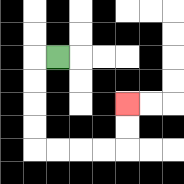{'start': '[2, 2]', 'end': '[5, 4]', 'path_directions': 'L,D,D,D,D,R,R,R,R,U,U', 'path_coordinates': '[[2, 2], [1, 2], [1, 3], [1, 4], [1, 5], [1, 6], [2, 6], [3, 6], [4, 6], [5, 6], [5, 5], [5, 4]]'}